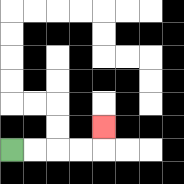{'start': '[0, 6]', 'end': '[4, 5]', 'path_directions': 'R,R,R,R,U', 'path_coordinates': '[[0, 6], [1, 6], [2, 6], [3, 6], [4, 6], [4, 5]]'}